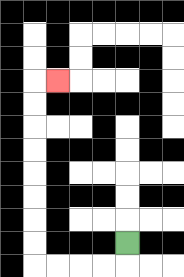{'start': '[5, 10]', 'end': '[2, 3]', 'path_directions': 'D,L,L,L,L,U,U,U,U,U,U,U,U,R', 'path_coordinates': '[[5, 10], [5, 11], [4, 11], [3, 11], [2, 11], [1, 11], [1, 10], [1, 9], [1, 8], [1, 7], [1, 6], [1, 5], [1, 4], [1, 3], [2, 3]]'}